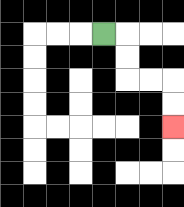{'start': '[4, 1]', 'end': '[7, 5]', 'path_directions': 'R,D,D,R,R,D,D', 'path_coordinates': '[[4, 1], [5, 1], [5, 2], [5, 3], [6, 3], [7, 3], [7, 4], [7, 5]]'}